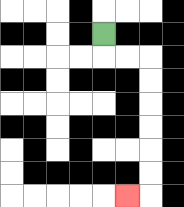{'start': '[4, 1]', 'end': '[5, 8]', 'path_directions': 'D,R,R,D,D,D,D,D,D,L', 'path_coordinates': '[[4, 1], [4, 2], [5, 2], [6, 2], [6, 3], [6, 4], [6, 5], [6, 6], [6, 7], [6, 8], [5, 8]]'}